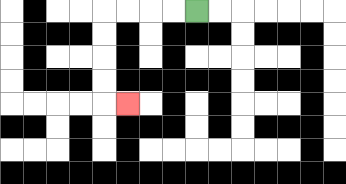{'start': '[8, 0]', 'end': '[5, 4]', 'path_directions': 'L,L,L,L,D,D,D,D,R', 'path_coordinates': '[[8, 0], [7, 0], [6, 0], [5, 0], [4, 0], [4, 1], [4, 2], [4, 3], [4, 4], [5, 4]]'}